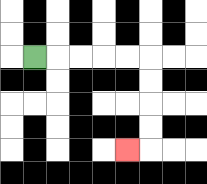{'start': '[1, 2]', 'end': '[5, 6]', 'path_directions': 'R,R,R,R,R,D,D,D,D,L', 'path_coordinates': '[[1, 2], [2, 2], [3, 2], [4, 2], [5, 2], [6, 2], [6, 3], [6, 4], [6, 5], [6, 6], [5, 6]]'}